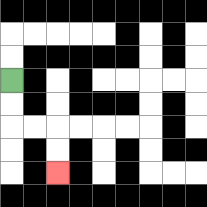{'start': '[0, 3]', 'end': '[2, 7]', 'path_directions': 'D,D,R,R,D,D', 'path_coordinates': '[[0, 3], [0, 4], [0, 5], [1, 5], [2, 5], [2, 6], [2, 7]]'}